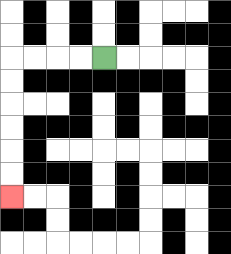{'start': '[4, 2]', 'end': '[0, 8]', 'path_directions': 'L,L,L,L,D,D,D,D,D,D', 'path_coordinates': '[[4, 2], [3, 2], [2, 2], [1, 2], [0, 2], [0, 3], [0, 4], [0, 5], [0, 6], [0, 7], [0, 8]]'}